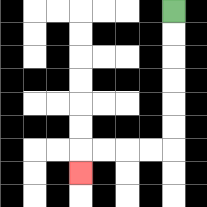{'start': '[7, 0]', 'end': '[3, 7]', 'path_directions': 'D,D,D,D,D,D,L,L,L,L,D', 'path_coordinates': '[[7, 0], [7, 1], [7, 2], [7, 3], [7, 4], [7, 5], [7, 6], [6, 6], [5, 6], [4, 6], [3, 6], [3, 7]]'}